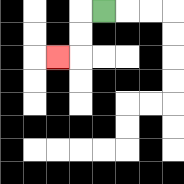{'start': '[4, 0]', 'end': '[2, 2]', 'path_directions': 'L,D,D,L', 'path_coordinates': '[[4, 0], [3, 0], [3, 1], [3, 2], [2, 2]]'}